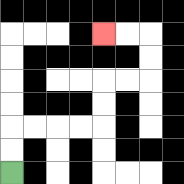{'start': '[0, 7]', 'end': '[4, 1]', 'path_directions': 'U,U,R,R,R,R,U,U,R,R,U,U,L,L', 'path_coordinates': '[[0, 7], [0, 6], [0, 5], [1, 5], [2, 5], [3, 5], [4, 5], [4, 4], [4, 3], [5, 3], [6, 3], [6, 2], [6, 1], [5, 1], [4, 1]]'}